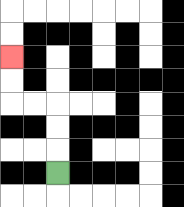{'start': '[2, 7]', 'end': '[0, 2]', 'path_directions': 'U,U,U,L,L,U,U', 'path_coordinates': '[[2, 7], [2, 6], [2, 5], [2, 4], [1, 4], [0, 4], [0, 3], [0, 2]]'}